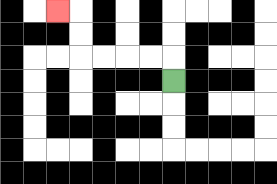{'start': '[7, 3]', 'end': '[2, 0]', 'path_directions': 'U,L,L,L,L,U,U,L', 'path_coordinates': '[[7, 3], [7, 2], [6, 2], [5, 2], [4, 2], [3, 2], [3, 1], [3, 0], [2, 0]]'}